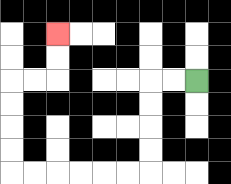{'start': '[8, 3]', 'end': '[2, 1]', 'path_directions': 'L,L,D,D,D,D,L,L,L,L,L,L,U,U,U,U,R,R,U,U', 'path_coordinates': '[[8, 3], [7, 3], [6, 3], [6, 4], [6, 5], [6, 6], [6, 7], [5, 7], [4, 7], [3, 7], [2, 7], [1, 7], [0, 7], [0, 6], [0, 5], [0, 4], [0, 3], [1, 3], [2, 3], [2, 2], [2, 1]]'}